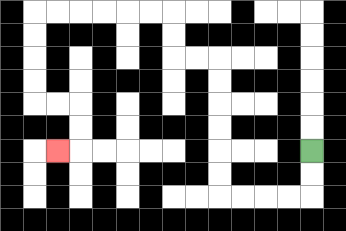{'start': '[13, 6]', 'end': '[2, 6]', 'path_directions': 'D,D,L,L,L,L,U,U,U,U,U,U,L,L,U,U,L,L,L,L,L,L,D,D,D,D,R,R,D,D,L', 'path_coordinates': '[[13, 6], [13, 7], [13, 8], [12, 8], [11, 8], [10, 8], [9, 8], [9, 7], [9, 6], [9, 5], [9, 4], [9, 3], [9, 2], [8, 2], [7, 2], [7, 1], [7, 0], [6, 0], [5, 0], [4, 0], [3, 0], [2, 0], [1, 0], [1, 1], [1, 2], [1, 3], [1, 4], [2, 4], [3, 4], [3, 5], [3, 6], [2, 6]]'}